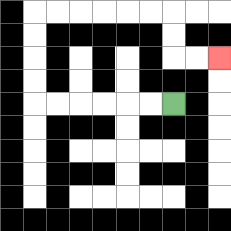{'start': '[7, 4]', 'end': '[9, 2]', 'path_directions': 'L,L,L,L,L,L,U,U,U,U,R,R,R,R,R,R,D,D,R,R', 'path_coordinates': '[[7, 4], [6, 4], [5, 4], [4, 4], [3, 4], [2, 4], [1, 4], [1, 3], [1, 2], [1, 1], [1, 0], [2, 0], [3, 0], [4, 0], [5, 0], [6, 0], [7, 0], [7, 1], [7, 2], [8, 2], [9, 2]]'}